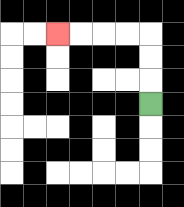{'start': '[6, 4]', 'end': '[2, 1]', 'path_directions': 'U,U,U,L,L,L,L', 'path_coordinates': '[[6, 4], [6, 3], [6, 2], [6, 1], [5, 1], [4, 1], [3, 1], [2, 1]]'}